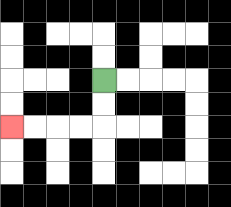{'start': '[4, 3]', 'end': '[0, 5]', 'path_directions': 'D,D,L,L,L,L', 'path_coordinates': '[[4, 3], [4, 4], [4, 5], [3, 5], [2, 5], [1, 5], [0, 5]]'}